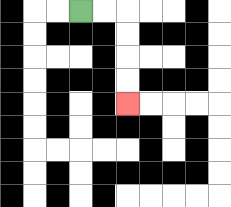{'start': '[3, 0]', 'end': '[5, 4]', 'path_directions': 'R,R,D,D,D,D', 'path_coordinates': '[[3, 0], [4, 0], [5, 0], [5, 1], [5, 2], [5, 3], [5, 4]]'}